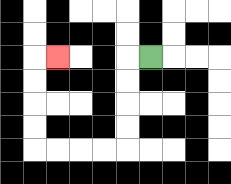{'start': '[6, 2]', 'end': '[2, 2]', 'path_directions': 'L,D,D,D,D,L,L,L,L,U,U,U,U,R', 'path_coordinates': '[[6, 2], [5, 2], [5, 3], [5, 4], [5, 5], [5, 6], [4, 6], [3, 6], [2, 6], [1, 6], [1, 5], [1, 4], [1, 3], [1, 2], [2, 2]]'}